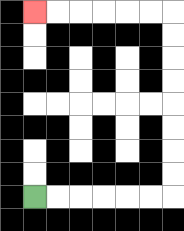{'start': '[1, 8]', 'end': '[1, 0]', 'path_directions': 'R,R,R,R,R,R,U,U,U,U,U,U,U,U,L,L,L,L,L,L', 'path_coordinates': '[[1, 8], [2, 8], [3, 8], [4, 8], [5, 8], [6, 8], [7, 8], [7, 7], [7, 6], [7, 5], [7, 4], [7, 3], [7, 2], [7, 1], [7, 0], [6, 0], [5, 0], [4, 0], [3, 0], [2, 0], [1, 0]]'}